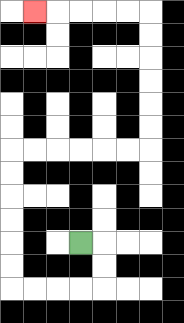{'start': '[3, 10]', 'end': '[1, 0]', 'path_directions': 'R,D,D,L,L,L,L,U,U,U,U,U,U,R,R,R,R,R,R,U,U,U,U,U,U,L,L,L,L,L', 'path_coordinates': '[[3, 10], [4, 10], [4, 11], [4, 12], [3, 12], [2, 12], [1, 12], [0, 12], [0, 11], [0, 10], [0, 9], [0, 8], [0, 7], [0, 6], [1, 6], [2, 6], [3, 6], [4, 6], [5, 6], [6, 6], [6, 5], [6, 4], [6, 3], [6, 2], [6, 1], [6, 0], [5, 0], [4, 0], [3, 0], [2, 0], [1, 0]]'}